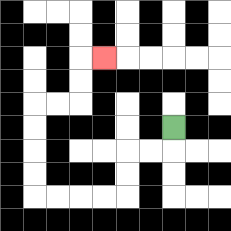{'start': '[7, 5]', 'end': '[4, 2]', 'path_directions': 'D,L,L,D,D,L,L,L,L,U,U,U,U,R,R,U,U,R', 'path_coordinates': '[[7, 5], [7, 6], [6, 6], [5, 6], [5, 7], [5, 8], [4, 8], [3, 8], [2, 8], [1, 8], [1, 7], [1, 6], [1, 5], [1, 4], [2, 4], [3, 4], [3, 3], [3, 2], [4, 2]]'}